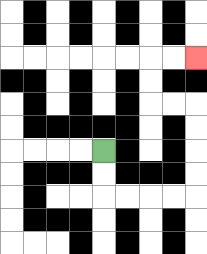{'start': '[4, 6]', 'end': '[8, 2]', 'path_directions': 'D,D,R,R,R,R,U,U,U,U,L,L,U,U,R,R', 'path_coordinates': '[[4, 6], [4, 7], [4, 8], [5, 8], [6, 8], [7, 8], [8, 8], [8, 7], [8, 6], [8, 5], [8, 4], [7, 4], [6, 4], [6, 3], [6, 2], [7, 2], [8, 2]]'}